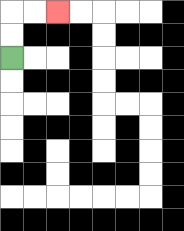{'start': '[0, 2]', 'end': '[2, 0]', 'path_directions': 'U,U,R,R', 'path_coordinates': '[[0, 2], [0, 1], [0, 0], [1, 0], [2, 0]]'}